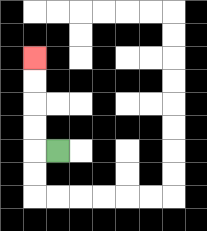{'start': '[2, 6]', 'end': '[1, 2]', 'path_directions': 'L,U,U,U,U', 'path_coordinates': '[[2, 6], [1, 6], [1, 5], [1, 4], [1, 3], [1, 2]]'}